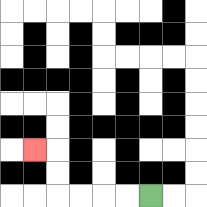{'start': '[6, 8]', 'end': '[1, 6]', 'path_directions': 'L,L,L,L,U,U,L', 'path_coordinates': '[[6, 8], [5, 8], [4, 8], [3, 8], [2, 8], [2, 7], [2, 6], [1, 6]]'}